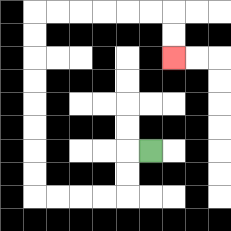{'start': '[6, 6]', 'end': '[7, 2]', 'path_directions': 'L,D,D,L,L,L,L,U,U,U,U,U,U,U,U,R,R,R,R,R,R,D,D', 'path_coordinates': '[[6, 6], [5, 6], [5, 7], [5, 8], [4, 8], [3, 8], [2, 8], [1, 8], [1, 7], [1, 6], [1, 5], [1, 4], [1, 3], [1, 2], [1, 1], [1, 0], [2, 0], [3, 0], [4, 0], [5, 0], [6, 0], [7, 0], [7, 1], [7, 2]]'}